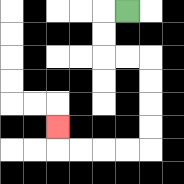{'start': '[5, 0]', 'end': '[2, 5]', 'path_directions': 'L,D,D,R,R,D,D,D,D,L,L,L,L,U', 'path_coordinates': '[[5, 0], [4, 0], [4, 1], [4, 2], [5, 2], [6, 2], [6, 3], [6, 4], [6, 5], [6, 6], [5, 6], [4, 6], [3, 6], [2, 6], [2, 5]]'}